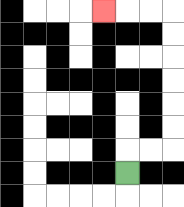{'start': '[5, 7]', 'end': '[4, 0]', 'path_directions': 'U,R,R,U,U,U,U,U,U,L,L,L', 'path_coordinates': '[[5, 7], [5, 6], [6, 6], [7, 6], [7, 5], [7, 4], [7, 3], [7, 2], [7, 1], [7, 0], [6, 0], [5, 0], [4, 0]]'}